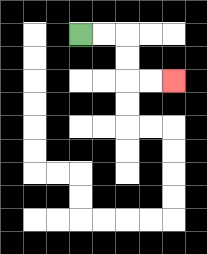{'start': '[3, 1]', 'end': '[7, 3]', 'path_directions': 'R,R,D,D,R,R', 'path_coordinates': '[[3, 1], [4, 1], [5, 1], [5, 2], [5, 3], [6, 3], [7, 3]]'}